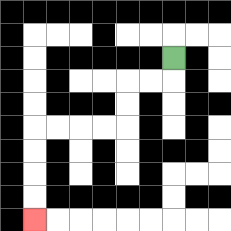{'start': '[7, 2]', 'end': '[1, 9]', 'path_directions': 'D,L,L,D,D,L,L,L,L,D,D,D,D', 'path_coordinates': '[[7, 2], [7, 3], [6, 3], [5, 3], [5, 4], [5, 5], [4, 5], [3, 5], [2, 5], [1, 5], [1, 6], [1, 7], [1, 8], [1, 9]]'}